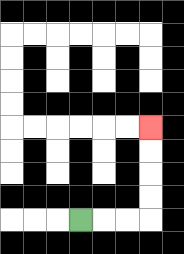{'start': '[3, 9]', 'end': '[6, 5]', 'path_directions': 'R,R,R,U,U,U,U', 'path_coordinates': '[[3, 9], [4, 9], [5, 9], [6, 9], [6, 8], [6, 7], [6, 6], [6, 5]]'}